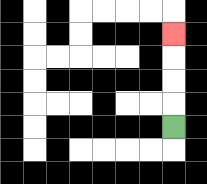{'start': '[7, 5]', 'end': '[7, 1]', 'path_directions': 'U,U,U,U', 'path_coordinates': '[[7, 5], [7, 4], [7, 3], [7, 2], [7, 1]]'}